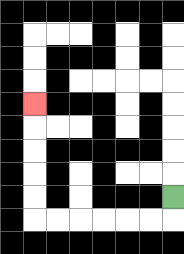{'start': '[7, 8]', 'end': '[1, 4]', 'path_directions': 'D,L,L,L,L,L,L,U,U,U,U,U', 'path_coordinates': '[[7, 8], [7, 9], [6, 9], [5, 9], [4, 9], [3, 9], [2, 9], [1, 9], [1, 8], [1, 7], [1, 6], [1, 5], [1, 4]]'}